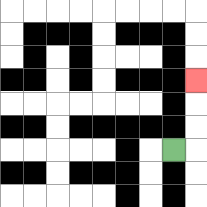{'start': '[7, 6]', 'end': '[8, 3]', 'path_directions': 'R,U,U,U', 'path_coordinates': '[[7, 6], [8, 6], [8, 5], [8, 4], [8, 3]]'}